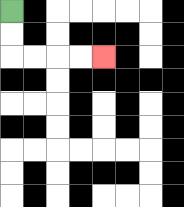{'start': '[0, 0]', 'end': '[4, 2]', 'path_directions': 'D,D,R,R,R,R', 'path_coordinates': '[[0, 0], [0, 1], [0, 2], [1, 2], [2, 2], [3, 2], [4, 2]]'}